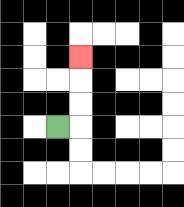{'start': '[2, 5]', 'end': '[3, 2]', 'path_directions': 'R,U,U,U', 'path_coordinates': '[[2, 5], [3, 5], [3, 4], [3, 3], [3, 2]]'}